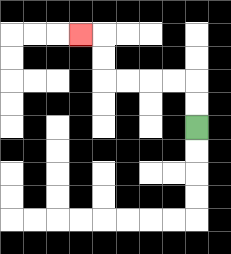{'start': '[8, 5]', 'end': '[3, 1]', 'path_directions': 'U,U,L,L,L,L,U,U,L', 'path_coordinates': '[[8, 5], [8, 4], [8, 3], [7, 3], [6, 3], [5, 3], [4, 3], [4, 2], [4, 1], [3, 1]]'}